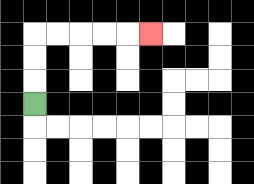{'start': '[1, 4]', 'end': '[6, 1]', 'path_directions': 'U,U,U,R,R,R,R,R', 'path_coordinates': '[[1, 4], [1, 3], [1, 2], [1, 1], [2, 1], [3, 1], [4, 1], [5, 1], [6, 1]]'}